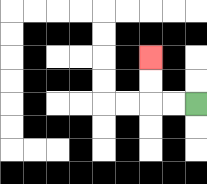{'start': '[8, 4]', 'end': '[6, 2]', 'path_directions': 'L,L,U,U', 'path_coordinates': '[[8, 4], [7, 4], [6, 4], [6, 3], [6, 2]]'}